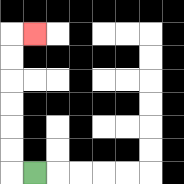{'start': '[1, 7]', 'end': '[1, 1]', 'path_directions': 'L,U,U,U,U,U,U,R', 'path_coordinates': '[[1, 7], [0, 7], [0, 6], [0, 5], [0, 4], [0, 3], [0, 2], [0, 1], [1, 1]]'}